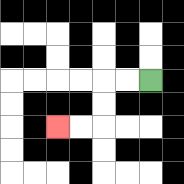{'start': '[6, 3]', 'end': '[2, 5]', 'path_directions': 'L,L,D,D,L,L', 'path_coordinates': '[[6, 3], [5, 3], [4, 3], [4, 4], [4, 5], [3, 5], [2, 5]]'}